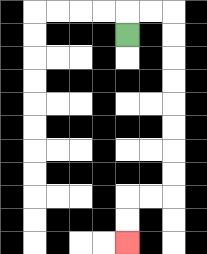{'start': '[5, 1]', 'end': '[5, 10]', 'path_directions': 'U,R,R,D,D,D,D,D,D,D,D,L,L,D,D', 'path_coordinates': '[[5, 1], [5, 0], [6, 0], [7, 0], [7, 1], [7, 2], [7, 3], [7, 4], [7, 5], [7, 6], [7, 7], [7, 8], [6, 8], [5, 8], [5, 9], [5, 10]]'}